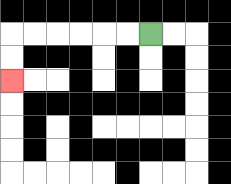{'start': '[6, 1]', 'end': '[0, 3]', 'path_directions': 'L,L,L,L,L,L,D,D', 'path_coordinates': '[[6, 1], [5, 1], [4, 1], [3, 1], [2, 1], [1, 1], [0, 1], [0, 2], [0, 3]]'}